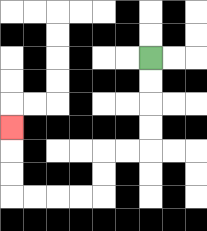{'start': '[6, 2]', 'end': '[0, 5]', 'path_directions': 'D,D,D,D,L,L,D,D,L,L,L,L,U,U,U', 'path_coordinates': '[[6, 2], [6, 3], [6, 4], [6, 5], [6, 6], [5, 6], [4, 6], [4, 7], [4, 8], [3, 8], [2, 8], [1, 8], [0, 8], [0, 7], [0, 6], [0, 5]]'}